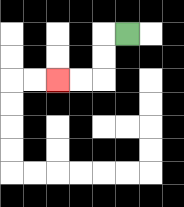{'start': '[5, 1]', 'end': '[2, 3]', 'path_directions': 'L,D,D,L,L', 'path_coordinates': '[[5, 1], [4, 1], [4, 2], [4, 3], [3, 3], [2, 3]]'}